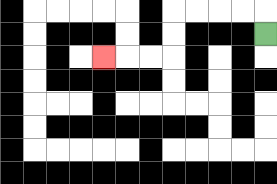{'start': '[11, 1]', 'end': '[4, 2]', 'path_directions': 'U,L,L,L,L,D,D,L,L,L', 'path_coordinates': '[[11, 1], [11, 0], [10, 0], [9, 0], [8, 0], [7, 0], [7, 1], [7, 2], [6, 2], [5, 2], [4, 2]]'}